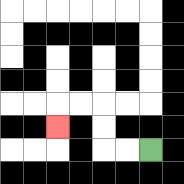{'start': '[6, 6]', 'end': '[2, 5]', 'path_directions': 'L,L,U,U,L,L,D', 'path_coordinates': '[[6, 6], [5, 6], [4, 6], [4, 5], [4, 4], [3, 4], [2, 4], [2, 5]]'}